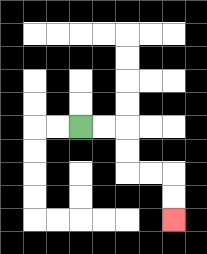{'start': '[3, 5]', 'end': '[7, 9]', 'path_directions': 'R,R,D,D,R,R,D,D', 'path_coordinates': '[[3, 5], [4, 5], [5, 5], [5, 6], [5, 7], [6, 7], [7, 7], [7, 8], [7, 9]]'}